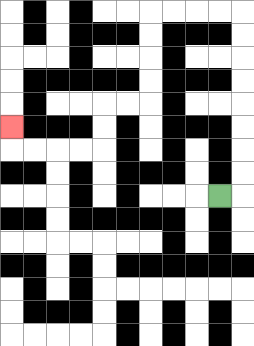{'start': '[9, 8]', 'end': '[0, 5]', 'path_directions': 'R,U,U,U,U,U,U,U,U,L,L,L,L,D,D,D,D,L,L,D,D,L,L,L,L,U', 'path_coordinates': '[[9, 8], [10, 8], [10, 7], [10, 6], [10, 5], [10, 4], [10, 3], [10, 2], [10, 1], [10, 0], [9, 0], [8, 0], [7, 0], [6, 0], [6, 1], [6, 2], [6, 3], [6, 4], [5, 4], [4, 4], [4, 5], [4, 6], [3, 6], [2, 6], [1, 6], [0, 6], [0, 5]]'}